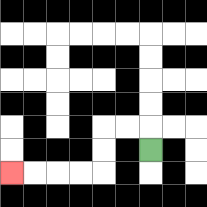{'start': '[6, 6]', 'end': '[0, 7]', 'path_directions': 'U,L,L,D,D,L,L,L,L', 'path_coordinates': '[[6, 6], [6, 5], [5, 5], [4, 5], [4, 6], [4, 7], [3, 7], [2, 7], [1, 7], [0, 7]]'}